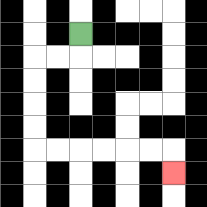{'start': '[3, 1]', 'end': '[7, 7]', 'path_directions': 'D,L,L,D,D,D,D,R,R,R,R,R,R,D', 'path_coordinates': '[[3, 1], [3, 2], [2, 2], [1, 2], [1, 3], [1, 4], [1, 5], [1, 6], [2, 6], [3, 6], [4, 6], [5, 6], [6, 6], [7, 6], [7, 7]]'}